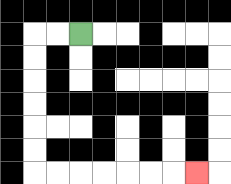{'start': '[3, 1]', 'end': '[8, 7]', 'path_directions': 'L,L,D,D,D,D,D,D,R,R,R,R,R,R,R', 'path_coordinates': '[[3, 1], [2, 1], [1, 1], [1, 2], [1, 3], [1, 4], [1, 5], [1, 6], [1, 7], [2, 7], [3, 7], [4, 7], [5, 7], [6, 7], [7, 7], [8, 7]]'}